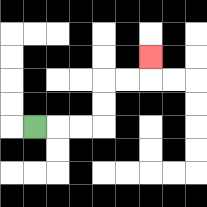{'start': '[1, 5]', 'end': '[6, 2]', 'path_directions': 'R,R,R,U,U,R,R,U', 'path_coordinates': '[[1, 5], [2, 5], [3, 5], [4, 5], [4, 4], [4, 3], [5, 3], [6, 3], [6, 2]]'}